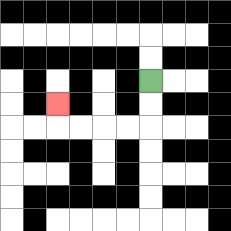{'start': '[6, 3]', 'end': '[2, 4]', 'path_directions': 'D,D,L,L,L,L,U', 'path_coordinates': '[[6, 3], [6, 4], [6, 5], [5, 5], [4, 5], [3, 5], [2, 5], [2, 4]]'}